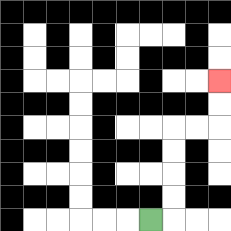{'start': '[6, 9]', 'end': '[9, 3]', 'path_directions': 'R,U,U,U,U,R,R,U,U', 'path_coordinates': '[[6, 9], [7, 9], [7, 8], [7, 7], [7, 6], [7, 5], [8, 5], [9, 5], [9, 4], [9, 3]]'}